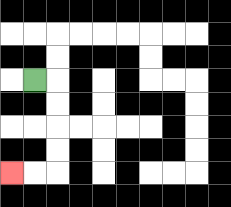{'start': '[1, 3]', 'end': '[0, 7]', 'path_directions': 'R,D,D,D,D,L,L', 'path_coordinates': '[[1, 3], [2, 3], [2, 4], [2, 5], [2, 6], [2, 7], [1, 7], [0, 7]]'}